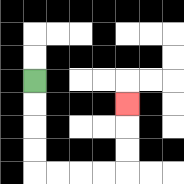{'start': '[1, 3]', 'end': '[5, 4]', 'path_directions': 'D,D,D,D,R,R,R,R,U,U,U', 'path_coordinates': '[[1, 3], [1, 4], [1, 5], [1, 6], [1, 7], [2, 7], [3, 7], [4, 7], [5, 7], [5, 6], [5, 5], [5, 4]]'}